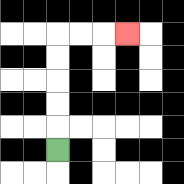{'start': '[2, 6]', 'end': '[5, 1]', 'path_directions': 'U,U,U,U,U,R,R,R', 'path_coordinates': '[[2, 6], [2, 5], [2, 4], [2, 3], [2, 2], [2, 1], [3, 1], [4, 1], [5, 1]]'}